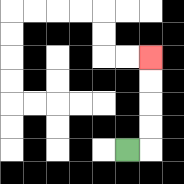{'start': '[5, 6]', 'end': '[6, 2]', 'path_directions': 'R,U,U,U,U', 'path_coordinates': '[[5, 6], [6, 6], [6, 5], [6, 4], [6, 3], [6, 2]]'}